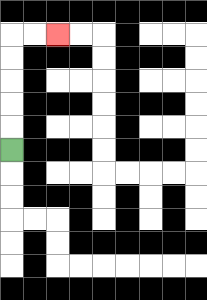{'start': '[0, 6]', 'end': '[2, 1]', 'path_directions': 'U,U,U,U,U,R,R', 'path_coordinates': '[[0, 6], [0, 5], [0, 4], [0, 3], [0, 2], [0, 1], [1, 1], [2, 1]]'}